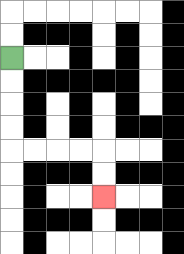{'start': '[0, 2]', 'end': '[4, 8]', 'path_directions': 'D,D,D,D,R,R,R,R,D,D', 'path_coordinates': '[[0, 2], [0, 3], [0, 4], [0, 5], [0, 6], [1, 6], [2, 6], [3, 6], [4, 6], [4, 7], [4, 8]]'}